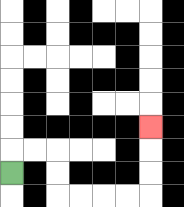{'start': '[0, 7]', 'end': '[6, 5]', 'path_directions': 'U,R,R,D,D,R,R,R,R,U,U,U', 'path_coordinates': '[[0, 7], [0, 6], [1, 6], [2, 6], [2, 7], [2, 8], [3, 8], [4, 8], [5, 8], [6, 8], [6, 7], [6, 6], [6, 5]]'}